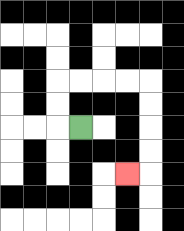{'start': '[3, 5]', 'end': '[5, 7]', 'path_directions': 'L,U,U,R,R,R,R,D,D,D,D,L', 'path_coordinates': '[[3, 5], [2, 5], [2, 4], [2, 3], [3, 3], [4, 3], [5, 3], [6, 3], [6, 4], [6, 5], [6, 6], [6, 7], [5, 7]]'}